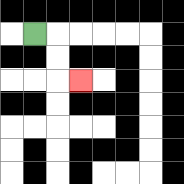{'start': '[1, 1]', 'end': '[3, 3]', 'path_directions': 'R,D,D,R', 'path_coordinates': '[[1, 1], [2, 1], [2, 2], [2, 3], [3, 3]]'}